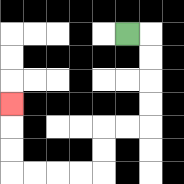{'start': '[5, 1]', 'end': '[0, 4]', 'path_directions': 'R,D,D,D,D,L,L,D,D,L,L,L,L,U,U,U', 'path_coordinates': '[[5, 1], [6, 1], [6, 2], [6, 3], [6, 4], [6, 5], [5, 5], [4, 5], [4, 6], [4, 7], [3, 7], [2, 7], [1, 7], [0, 7], [0, 6], [0, 5], [0, 4]]'}